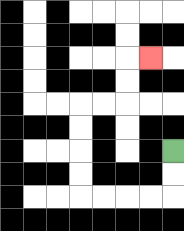{'start': '[7, 6]', 'end': '[6, 2]', 'path_directions': 'D,D,L,L,L,L,U,U,U,U,R,R,U,U,R', 'path_coordinates': '[[7, 6], [7, 7], [7, 8], [6, 8], [5, 8], [4, 8], [3, 8], [3, 7], [3, 6], [3, 5], [3, 4], [4, 4], [5, 4], [5, 3], [5, 2], [6, 2]]'}